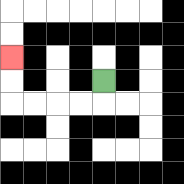{'start': '[4, 3]', 'end': '[0, 2]', 'path_directions': 'D,L,L,L,L,U,U', 'path_coordinates': '[[4, 3], [4, 4], [3, 4], [2, 4], [1, 4], [0, 4], [0, 3], [0, 2]]'}